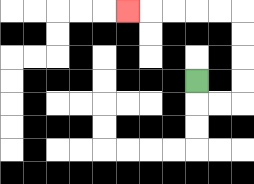{'start': '[8, 3]', 'end': '[5, 0]', 'path_directions': 'D,R,R,U,U,U,U,L,L,L,L,L', 'path_coordinates': '[[8, 3], [8, 4], [9, 4], [10, 4], [10, 3], [10, 2], [10, 1], [10, 0], [9, 0], [8, 0], [7, 0], [6, 0], [5, 0]]'}